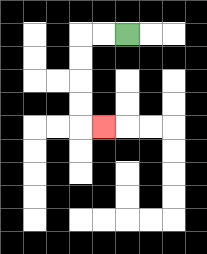{'start': '[5, 1]', 'end': '[4, 5]', 'path_directions': 'L,L,D,D,D,D,R', 'path_coordinates': '[[5, 1], [4, 1], [3, 1], [3, 2], [3, 3], [3, 4], [3, 5], [4, 5]]'}